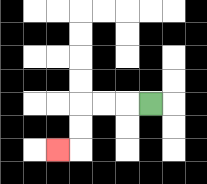{'start': '[6, 4]', 'end': '[2, 6]', 'path_directions': 'L,L,L,D,D,L', 'path_coordinates': '[[6, 4], [5, 4], [4, 4], [3, 4], [3, 5], [3, 6], [2, 6]]'}